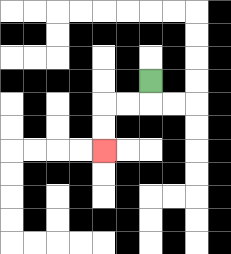{'start': '[6, 3]', 'end': '[4, 6]', 'path_directions': 'D,L,L,D,D', 'path_coordinates': '[[6, 3], [6, 4], [5, 4], [4, 4], [4, 5], [4, 6]]'}